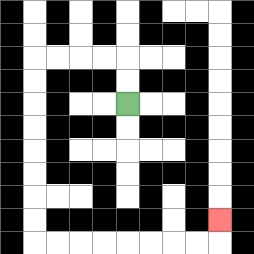{'start': '[5, 4]', 'end': '[9, 9]', 'path_directions': 'U,U,L,L,L,L,D,D,D,D,D,D,D,D,R,R,R,R,R,R,R,R,U', 'path_coordinates': '[[5, 4], [5, 3], [5, 2], [4, 2], [3, 2], [2, 2], [1, 2], [1, 3], [1, 4], [1, 5], [1, 6], [1, 7], [1, 8], [1, 9], [1, 10], [2, 10], [3, 10], [4, 10], [5, 10], [6, 10], [7, 10], [8, 10], [9, 10], [9, 9]]'}